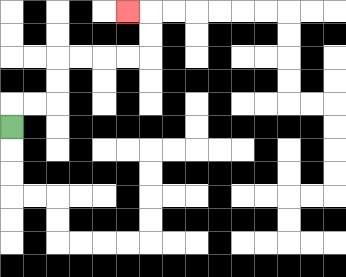{'start': '[0, 5]', 'end': '[5, 0]', 'path_directions': 'U,R,R,U,U,R,R,R,R,U,U,L', 'path_coordinates': '[[0, 5], [0, 4], [1, 4], [2, 4], [2, 3], [2, 2], [3, 2], [4, 2], [5, 2], [6, 2], [6, 1], [6, 0], [5, 0]]'}